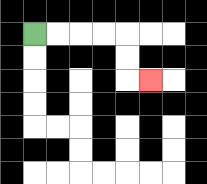{'start': '[1, 1]', 'end': '[6, 3]', 'path_directions': 'R,R,R,R,D,D,R', 'path_coordinates': '[[1, 1], [2, 1], [3, 1], [4, 1], [5, 1], [5, 2], [5, 3], [6, 3]]'}